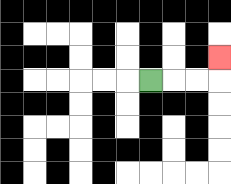{'start': '[6, 3]', 'end': '[9, 2]', 'path_directions': 'R,R,R,U', 'path_coordinates': '[[6, 3], [7, 3], [8, 3], [9, 3], [9, 2]]'}